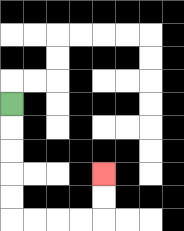{'start': '[0, 4]', 'end': '[4, 7]', 'path_directions': 'D,D,D,D,D,R,R,R,R,U,U', 'path_coordinates': '[[0, 4], [0, 5], [0, 6], [0, 7], [0, 8], [0, 9], [1, 9], [2, 9], [3, 9], [4, 9], [4, 8], [4, 7]]'}